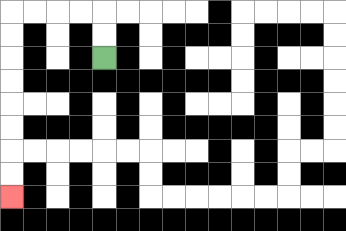{'start': '[4, 2]', 'end': '[0, 8]', 'path_directions': 'U,U,L,L,L,L,D,D,D,D,D,D,D,D', 'path_coordinates': '[[4, 2], [4, 1], [4, 0], [3, 0], [2, 0], [1, 0], [0, 0], [0, 1], [0, 2], [0, 3], [0, 4], [0, 5], [0, 6], [0, 7], [0, 8]]'}